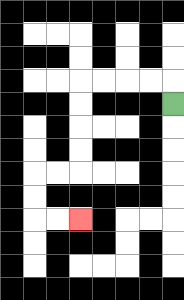{'start': '[7, 4]', 'end': '[3, 9]', 'path_directions': 'U,L,L,L,L,D,D,D,D,L,L,D,D,R,R', 'path_coordinates': '[[7, 4], [7, 3], [6, 3], [5, 3], [4, 3], [3, 3], [3, 4], [3, 5], [3, 6], [3, 7], [2, 7], [1, 7], [1, 8], [1, 9], [2, 9], [3, 9]]'}